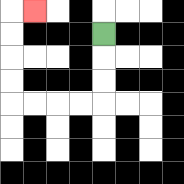{'start': '[4, 1]', 'end': '[1, 0]', 'path_directions': 'D,D,D,L,L,L,L,U,U,U,U,R', 'path_coordinates': '[[4, 1], [4, 2], [4, 3], [4, 4], [3, 4], [2, 4], [1, 4], [0, 4], [0, 3], [0, 2], [0, 1], [0, 0], [1, 0]]'}